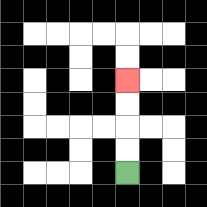{'start': '[5, 7]', 'end': '[5, 3]', 'path_directions': 'U,U,U,U', 'path_coordinates': '[[5, 7], [5, 6], [5, 5], [5, 4], [5, 3]]'}